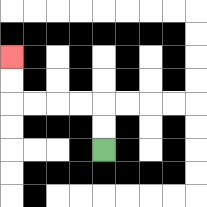{'start': '[4, 6]', 'end': '[0, 2]', 'path_directions': 'U,U,L,L,L,L,U,U', 'path_coordinates': '[[4, 6], [4, 5], [4, 4], [3, 4], [2, 4], [1, 4], [0, 4], [0, 3], [0, 2]]'}